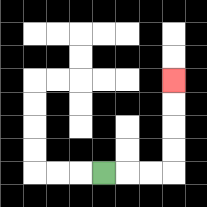{'start': '[4, 7]', 'end': '[7, 3]', 'path_directions': 'R,R,R,U,U,U,U', 'path_coordinates': '[[4, 7], [5, 7], [6, 7], [7, 7], [7, 6], [7, 5], [7, 4], [7, 3]]'}